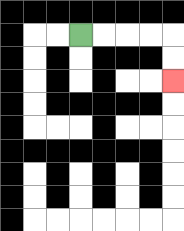{'start': '[3, 1]', 'end': '[7, 3]', 'path_directions': 'R,R,R,R,D,D', 'path_coordinates': '[[3, 1], [4, 1], [5, 1], [6, 1], [7, 1], [7, 2], [7, 3]]'}